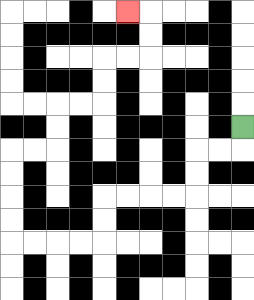{'start': '[10, 5]', 'end': '[5, 0]', 'path_directions': 'D,L,L,D,D,L,L,L,L,D,D,L,L,L,L,U,U,U,U,R,R,U,U,R,R,U,U,R,R,U,U,L', 'path_coordinates': '[[10, 5], [10, 6], [9, 6], [8, 6], [8, 7], [8, 8], [7, 8], [6, 8], [5, 8], [4, 8], [4, 9], [4, 10], [3, 10], [2, 10], [1, 10], [0, 10], [0, 9], [0, 8], [0, 7], [0, 6], [1, 6], [2, 6], [2, 5], [2, 4], [3, 4], [4, 4], [4, 3], [4, 2], [5, 2], [6, 2], [6, 1], [6, 0], [5, 0]]'}